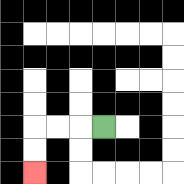{'start': '[4, 5]', 'end': '[1, 7]', 'path_directions': 'L,L,L,D,D', 'path_coordinates': '[[4, 5], [3, 5], [2, 5], [1, 5], [1, 6], [1, 7]]'}